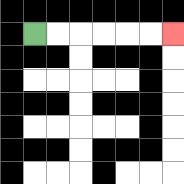{'start': '[1, 1]', 'end': '[7, 1]', 'path_directions': 'R,R,R,R,R,R', 'path_coordinates': '[[1, 1], [2, 1], [3, 1], [4, 1], [5, 1], [6, 1], [7, 1]]'}